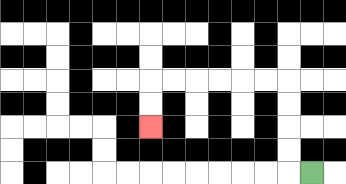{'start': '[13, 7]', 'end': '[6, 5]', 'path_directions': 'L,U,U,U,U,L,L,L,L,L,L,D,D', 'path_coordinates': '[[13, 7], [12, 7], [12, 6], [12, 5], [12, 4], [12, 3], [11, 3], [10, 3], [9, 3], [8, 3], [7, 3], [6, 3], [6, 4], [6, 5]]'}